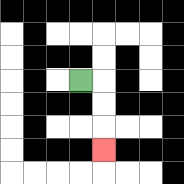{'start': '[3, 3]', 'end': '[4, 6]', 'path_directions': 'R,D,D,D', 'path_coordinates': '[[3, 3], [4, 3], [4, 4], [4, 5], [4, 6]]'}